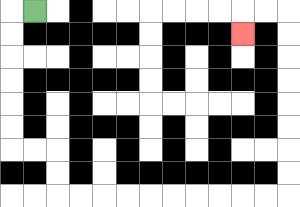{'start': '[1, 0]', 'end': '[10, 1]', 'path_directions': 'L,D,D,D,D,D,D,R,R,D,D,R,R,R,R,R,R,R,R,R,R,U,U,U,U,U,U,U,U,L,L,D', 'path_coordinates': '[[1, 0], [0, 0], [0, 1], [0, 2], [0, 3], [0, 4], [0, 5], [0, 6], [1, 6], [2, 6], [2, 7], [2, 8], [3, 8], [4, 8], [5, 8], [6, 8], [7, 8], [8, 8], [9, 8], [10, 8], [11, 8], [12, 8], [12, 7], [12, 6], [12, 5], [12, 4], [12, 3], [12, 2], [12, 1], [12, 0], [11, 0], [10, 0], [10, 1]]'}